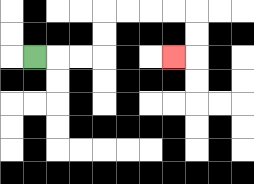{'start': '[1, 2]', 'end': '[7, 2]', 'path_directions': 'R,R,R,U,U,R,R,R,R,D,D,L', 'path_coordinates': '[[1, 2], [2, 2], [3, 2], [4, 2], [4, 1], [4, 0], [5, 0], [6, 0], [7, 0], [8, 0], [8, 1], [8, 2], [7, 2]]'}